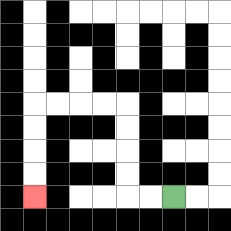{'start': '[7, 8]', 'end': '[1, 8]', 'path_directions': 'L,L,U,U,U,U,L,L,L,L,D,D,D,D', 'path_coordinates': '[[7, 8], [6, 8], [5, 8], [5, 7], [5, 6], [5, 5], [5, 4], [4, 4], [3, 4], [2, 4], [1, 4], [1, 5], [1, 6], [1, 7], [1, 8]]'}